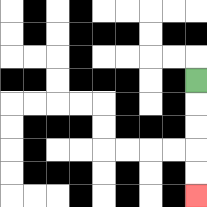{'start': '[8, 3]', 'end': '[8, 8]', 'path_directions': 'D,D,D,D,D', 'path_coordinates': '[[8, 3], [8, 4], [8, 5], [8, 6], [8, 7], [8, 8]]'}